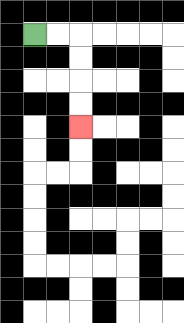{'start': '[1, 1]', 'end': '[3, 5]', 'path_directions': 'R,R,D,D,D,D', 'path_coordinates': '[[1, 1], [2, 1], [3, 1], [3, 2], [3, 3], [3, 4], [3, 5]]'}